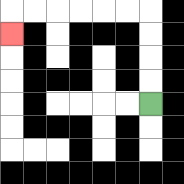{'start': '[6, 4]', 'end': '[0, 1]', 'path_directions': 'U,U,U,U,L,L,L,L,L,L,D', 'path_coordinates': '[[6, 4], [6, 3], [6, 2], [6, 1], [6, 0], [5, 0], [4, 0], [3, 0], [2, 0], [1, 0], [0, 0], [0, 1]]'}